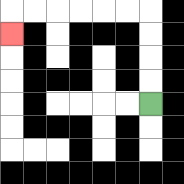{'start': '[6, 4]', 'end': '[0, 1]', 'path_directions': 'U,U,U,U,L,L,L,L,L,L,D', 'path_coordinates': '[[6, 4], [6, 3], [6, 2], [6, 1], [6, 0], [5, 0], [4, 0], [3, 0], [2, 0], [1, 0], [0, 0], [0, 1]]'}